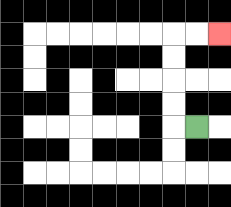{'start': '[8, 5]', 'end': '[9, 1]', 'path_directions': 'L,U,U,U,U,R,R', 'path_coordinates': '[[8, 5], [7, 5], [7, 4], [7, 3], [7, 2], [7, 1], [8, 1], [9, 1]]'}